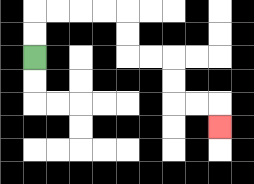{'start': '[1, 2]', 'end': '[9, 5]', 'path_directions': 'U,U,R,R,R,R,D,D,R,R,D,D,R,R,D', 'path_coordinates': '[[1, 2], [1, 1], [1, 0], [2, 0], [3, 0], [4, 0], [5, 0], [5, 1], [5, 2], [6, 2], [7, 2], [7, 3], [7, 4], [8, 4], [9, 4], [9, 5]]'}